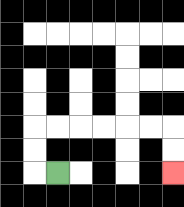{'start': '[2, 7]', 'end': '[7, 7]', 'path_directions': 'L,U,U,R,R,R,R,R,R,D,D', 'path_coordinates': '[[2, 7], [1, 7], [1, 6], [1, 5], [2, 5], [3, 5], [4, 5], [5, 5], [6, 5], [7, 5], [7, 6], [7, 7]]'}